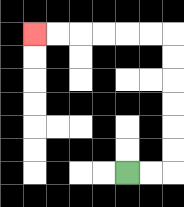{'start': '[5, 7]', 'end': '[1, 1]', 'path_directions': 'R,R,U,U,U,U,U,U,L,L,L,L,L,L', 'path_coordinates': '[[5, 7], [6, 7], [7, 7], [7, 6], [7, 5], [7, 4], [7, 3], [7, 2], [7, 1], [6, 1], [5, 1], [4, 1], [3, 1], [2, 1], [1, 1]]'}